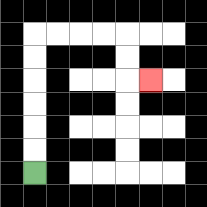{'start': '[1, 7]', 'end': '[6, 3]', 'path_directions': 'U,U,U,U,U,U,R,R,R,R,D,D,R', 'path_coordinates': '[[1, 7], [1, 6], [1, 5], [1, 4], [1, 3], [1, 2], [1, 1], [2, 1], [3, 1], [4, 1], [5, 1], [5, 2], [5, 3], [6, 3]]'}